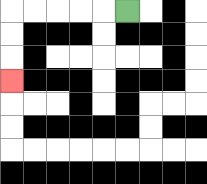{'start': '[5, 0]', 'end': '[0, 3]', 'path_directions': 'L,L,L,L,L,D,D,D', 'path_coordinates': '[[5, 0], [4, 0], [3, 0], [2, 0], [1, 0], [0, 0], [0, 1], [0, 2], [0, 3]]'}